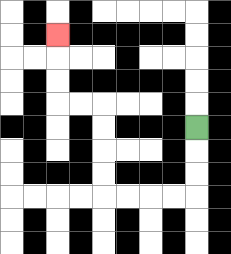{'start': '[8, 5]', 'end': '[2, 1]', 'path_directions': 'D,D,D,L,L,L,L,U,U,U,U,L,L,U,U,U', 'path_coordinates': '[[8, 5], [8, 6], [8, 7], [8, 8], [7, 8], [6, 8], [5, 8], [4, 8], [4, 7], [4, 6], [4, 5], [4, 4], [3, 4], [2, 4], [2, 3], [2, 2], [2, 1]]'}